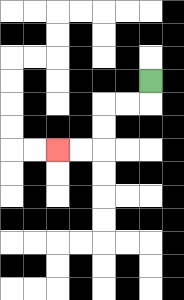{'start': '[6, 3]', 'end': '[2, 6]', 'path_directions': 'D,L,L,D,D,L,L', 'path_coordinates': '[[6, 3], [6, 4], [5, 4], [4, 4], [4, 5], [4, 6], [3, 6], [2, 6]]'}